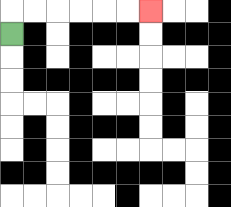{'start': '[0, 1]', 'end': '[6, 0]', 'path_directions': 'U,R,R,R,R,R,R', 'path_coordinates': '[[0, 1], [0, 0], [1, 0], [2, 0], [3, 0], [4, 0], [5, 0], [6, 0]]'}